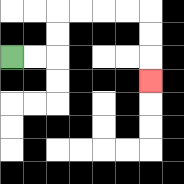{'start': '[0, 2]', 'end': '[6, 3]', 'path_directions': 'R,R,U,U,R,R,R,R,D,D,D', 'path_coordinates': '[[0, 2], [1, 2], [2, 2], [2, 1], [2, 0], [3, 0], [4, 0], [5, 0], [6, 0], [6, 1], [6, 2], [6, 3]]'}